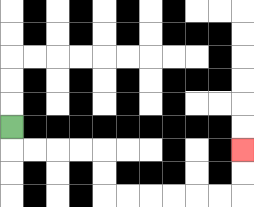{'start': '[0, 5]', 'end': '[10, 6]', 'path_directions': 'D,R,R,R,R,D,D,R,R,R,R,R,R,U,U', 'path_coordinates': '[[0, 5], [0, 6], [1, 6], [2, 6], [3, 6], [4, 6], [4, 7], [4, 8], [5, 8], [6, 8], [7, 8], [8, 8], [9, 8], [10, 8], [10, 7], [10, 6]]'}